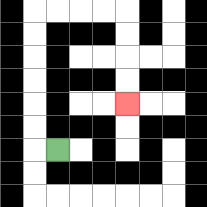{'start': '[2, 6]', 'end': '[5, 4]', 'path_directions': 'L,U,U,U,U,U,U,R,R,R,R,D,D,D,D', 'path_coordinates': '[[2, 6], [1, 6], [1, 5], [1, 4], [1, 3], [1, 2], [1, 1], [1, 0], [2, 0], [3, 0], [4, 0], [5, 0], [5, 1], [5, 2], [5, 3], [5, 4]]'}